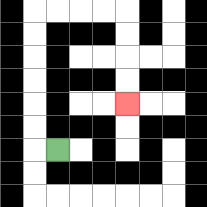{'start': '[2, 6]', 'end': '[5, 4]', 'path_directions': 'L,U,U,U,U,U,U,R,R,R,R,D,D,D,D', 'path_coordinates': '[[2, 6], [1, 6], [1, 5], [1, 4], [1, 3], [1, 2], [1, 1], [1, 0], [2, 0], [3, 0], [4, 0], [5, 0], [5, 1], [5, 2], [5, 3], [5, 4]]'}